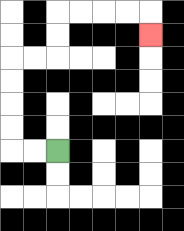{'start': '[2, 6]', 'end': '[6, 1]', 'path_directions': 'L,L,U,U,U,U,R,R,U,U,R,R,R,R,D', 'path_coordinates': '[[2, 6], [1, 6], [0, 6], [0, 5], [0, 4], [0, 3], [0, 2], [1, 2], [2, 2], [2, 1], [2, 0], [3, 0], [4, 0], [5, 0], [6, 0], [6, 1]]'}